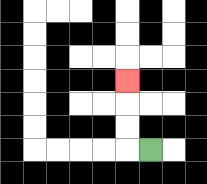{'start': '[6, 6]', 'end': '[5, 3]', 'path_directions': 'L,U,U,U', 'path_coordinates': '[[6, 6], [5, 6], [5, 5], [5, 4], [5, 3]]'}